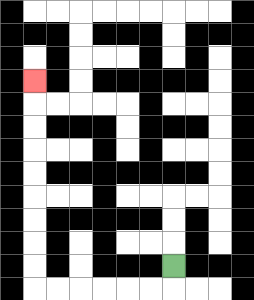{'start': '[7, 11]', 'end': '[1, 3]', 'path_directions': 'D,L,L,L,L,L,L,U,U,U,U,U,U,U,U,U', 'path_coordinates': '[[7, 11], [7, 12], [6, 12], [5, 12], [4, 12], [3, 12], [2, 12], [1, 12], [1, 11], [1, 10], [1, 9], [1, 8], [1, 7], [1, 6], [1, 5], [1, 4], [1, 3]]'}